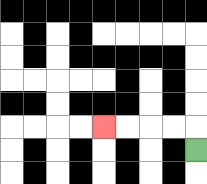{'start': '[8, 6]', 'end': '[4, 5]', 'path_directions': 'U,L,L,L,L', 'path_coordinates': '[[8, 6], [8, 5], [7, 5], [6, 5], [5, 5], [4, 5]]'}